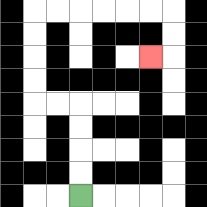{'start': '[3, 8]', 'end': '[6, 2]', 'path_directions': 'U,U,U,U,L,L,U,U,U,U,R,R,R,R,R,R,D,D,L', 'path_coordinates': '[[3, 8], [3, 7], [3, 6], [3, 5], [3, 4], [2, 4], [1, 4], [1, 3], [1, 2], [1, 1], [1, 0], [2, 0], [3, 0], [4, 0], [5, 0], [6, 0], [7, 0], [7, 1], [7, 2], [6, 2]]'}